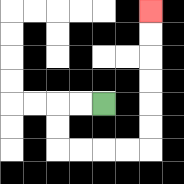{'start': '[4, 4]', 'end': '[6, 0]', 'path_directions': 'L,L,D,D,R,R,R,R,U,U,U,U,U,U', 'path_coordinates': '[[4, 4], [3, 4], [2, 4], [2, 5], [2, 6], [3, 6], [4, 6], [5, 6], [6, 6], [6, 5], [6, 4], [6, 3], [6, 2], [6, 1], [6, 0]]'}